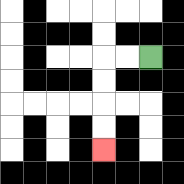{'start': '[6, 2]', 'end': '[4, 6]', 'path_directions': 'L,L,D,D,D,D', 'path_coordinates': '[[6, 2], [5, 2], [4, 2], [4, 3], [4, 4], [4, 5], [4, 6]]'}